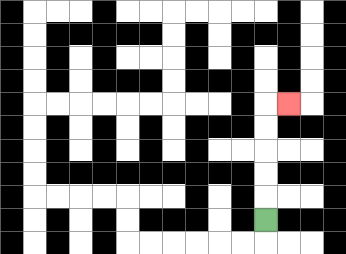{'start': '[11, 9]', 'end': '[12, 4]', 'path_directions': 'U,U,U,U,U,R', 'path_coordinates': '[[11, 9], [11, 8], [11, 7], [11, 6], [11, 5], [11, 4], [12, 4]]'}